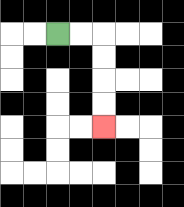{'start': '[2, 1]', 'end': '[4, 5]', 'path_directions': 'R,R,D,D,D,D', 'path_coordinates': '[[2, 1], [3, 1], [4, 1], [4, 2], [4, 3], [4, 4], [4, 5]]'}